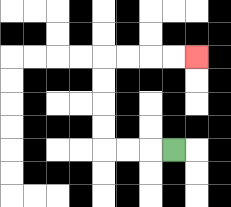{'start': '[7, 6]', 'end': '[8, 2]', 'path_directions': 'L,L,L,U,U,U,U,R,R,R,R', 'path_coordinates': '[[7, 6], [6, 6], [5, 6], [4, 6], [4, 5], [4, 4], [4, 3], [4, 2], [5, 2], [6, 2], [7, 2], [8, 2]]'}